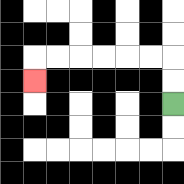{'start': '[7, 4]', 'end': '[1, 3]', 'path_directions': 'U,U,L,L,L,L,L,L,D', 'path_coordinates': '[[7, 4], [7, 3], [7, 2], [6, 2], [5, 2], [4, 2], [3, 2], [2, 2], [1, 2], [1, 3]]'}